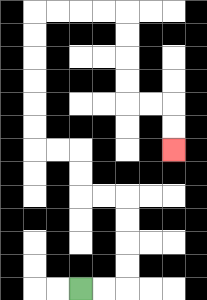{'start': '[3, 12]', 'end': '[7, 6]', 'path_directions': 'R,R,U,U,U,U,L,L,U,U,L,L,U,U,U,U,U,U,R,R,R,R,D,D,D,D,R,R,D,D', 'path_coordinates': '[[3, 12], [4, 12], [5, 12], [5, 11], [5, 10], [5, 9], [5, 8], [4, 8], [3, 8], [3, 7], [3, 6], [2, 6], [1, 6], [1, 5], [1, 4], [1, 3], [1, 2], [1, 1], [1, 0], [2, 0], [3, 0], [4, 0], [5, 0], [5, 1], [5, 2], [5, 3], [5, 4], [6, 4], [7, 4], [7, 5], [7, 6]]'}